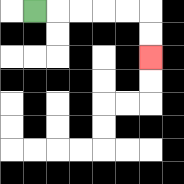{'start': '[1, 0]', 'end': '[6, 2]', 'path_directions': 'R,R,R,R,R,D,D', 'path_coordinates': '[[1, 0], [2, 0], [3, 0], [4, 0], [5, 0], [6, 0], [6, 1], [6, 2]]'}